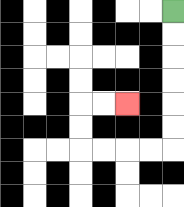{'start': '[7, 0]', 'end': '[5, 4]', 'path_directions': 'D,D,D,D,D,D,L,L,L,L,U,U,R,R', 'path_coordinates': '[[7, 0], [7, 1], [7, 2], [7, 3], [7, 4], [7, 5], [7, 6], [6, 6], [5, 6], [4, 6], [3, 6], [3, 5], [3, 4], [4, 4], [5, 4]]'}